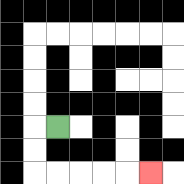{'start': '[2, 5]', 'end': '[6, 7]', 'path_directions': 'L,D,D,R,R,R,R,R', 'path_coordinates': '[[2, 5], [1, 5], [1, 6], [1, 7], [2, 7], [3, 7], [4, 7], [5, 7], [6, 7]]'}